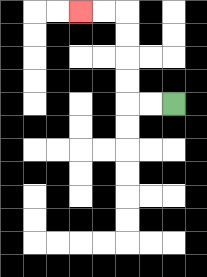{'start': '[7, 4]', 'end': '[3, 0]', 'path_directions': 'L,L,U,U,U,U,L,L', 'path_coordinates': '[[7, 4], [6, 4], [5, 4], [5, 3], [5, 2], [5, 1], [5, 0], [4, 0], [3, 0]]'}